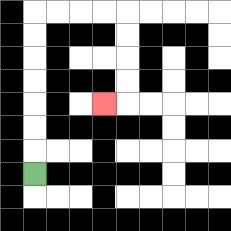{'start': '[1, 7]', 'end': '[4, 4]', 'path_directions': 'U,U,U,U,U,U,U,R,R,R,R,D,D,D,D,L', 'path_coordinates': '[[1, 7], [1, 6], [1, 5], [1, 4], [1, 3], [1, 2], [1, 1], [1, 0], [2, 0], [3, 0], [4, 0], [5, 0], [5, 1], [5, 2], [5, 3], [5, 4], [4, 4]]'}